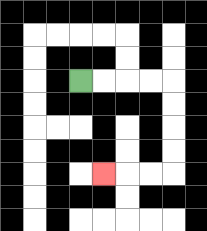{'start': '[3, 3]', 'end': '[4, 7]', 'path_directions': 'R,R,R,R,D,D,D,D,L,L,L', 'path_coordinates': '[[3, 3], [4, 3], [5, 3], [6, 3], [7, 3], [7, 4], [7, 5], [7, 6], [7, 7], [6, 7], [5, 7], [4, 7]]'}